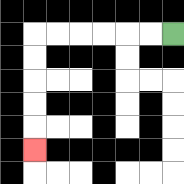{'start': '[7, 1]', 'end': '[1, 6]', 'path_directions': 'L,L,L,L,L,L,D,D,D,D,D', 'path_coordinates': '[[7, 1], [6, 1], [5, 1], [4, 1], [3, 1], [2, 1], [1, 1], [1, 2], [1, 3], [1, 4], [1, 5], [1, 6]]'}